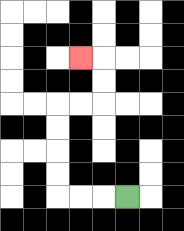{'start': '[5, 8]', 'end': '[3, 2]', 'path_directions': 'L,L,L,U,U,U,U,R,R,U,U,L', 'path_coordinates': '[[5, 8], [4, 8], [3, 8], [2, 8], [2, 7], [2, 6], [2, 5], [2, 4], [3, 4], [4, 4], [4, 3], [4, 2], [3, 2]]'}